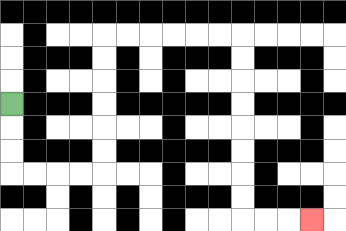{'start': '[0, 4]', 'end': '[13, 9]', 'path_directions': 'D,D,D,R,R,R,R,U,U,U,U,U,U,R,R,R,R,R,R,D,D,D,D,D,D,D,D,R,R,R', 'path_coordinates': '[[0, 4], [0, 5], [0, 6], [0, 7], [1, 7], [2, 7], [3, 7], [4, 7], [4, 6], [4, 5], [4, 4], [4, 3], [4, 2], [4, 1], [5, 1], [6, 1], [7, 1], [8, 1], [9, 1], [10, 1], [10, 2], [10, 3], [10, 4], [10, 5], [10, 6], [10, 7], [10, 8], [10, 9], [11, 9], [12, 9], [13, 9]]'}